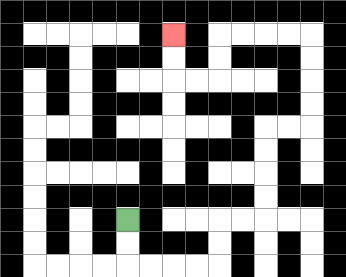{'start': '[5, 9]', 'end': '[7, 1]', 'path_directions': 'D,D,R,R,R,R,U,U,R,R,U,U,U,U,R,R,U,U,U,U,L,L,L,L,D,D,L,L,U,U', 'path_coordinates': '[[5, 9], [5, 10], [5, 11], [6, 11], [7, 11], [8, 11], [9, 11], [9, 10], [9, 9], [10, 9], [11, 9], [11, 8], [11, 7], [11, 6], [11, 5], [12, 5], [13, 5], [13, 4], [13, 3], [13, 2], [13, 1], [12, 1], [11, 1], [10, 1], [9, 1], [9, 2], [9, 3], [8, 3], [7, 3], [7, 2], [7, 1]]'}